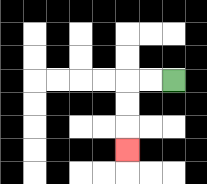{'start': '[7, 3]', 'end': '[5, 6]', 'path_directions': 'L,L,D,D,D', 'path_coordinates': '[[7, 3], [6, 3], [5, 3], [5, 4], [5, 5], [5, 6]]'}